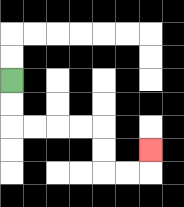{'start': '[0, 3]', 'end': '[6, 6]', 'path_directions': 'D,D,R,R,R,R,D,D,R,R,U', 'path_coordinates': '[[0, 3], [0, 4], [0, 5], [1, 5], [2, 5], [3, 5], [4, 5], [4, 6], [4, 7], [5, 7], [6, 7], [6, 6]]'}